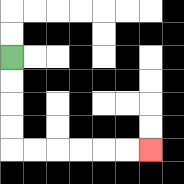{'start': '[0, 2]', 'end': '[6, 6]', 'path_directions': 'D,D,D,D,R,R,R,R,R,R', 'path_coordinates': '[[0, 2], [0, 3], [0, 4], [0, 5], [0, 6], [1, 6], [2, 6], [3, 6], [4, 6], [5, 6], [6, 6]]'}